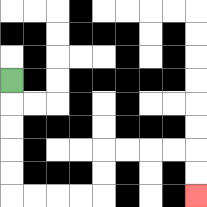{'start': '[0, 3]', 'end': '[8, 8]', 'path_directions': 'D,D,D,D,D,R,R,R,R,U,U,R,R,R,R,D,D', 'path_coordinates': '[[0, 3], [0, 4], [0, 5], [0, 6], [0, 7], [0, 8], [1, 8], [2, 8], [3, 8], [4, 8], [4, 7], [4, 6], [5, 6], [6, 6], [7, 6], [8, 6], [8, 7], [8, 8]]'}